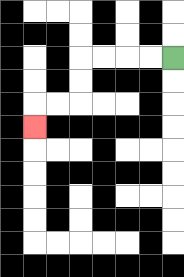{'start': '[7, 2]', 'end': '[1, 5]', 'path_directions': 'L,L,L,L,D,D,L,L,D', 'path_coordinates': '[[7, 2], [6, 2], [5, 2], [4, 2], [3, 2], [3, 3], [3, 4], [2, 4], [1, 4], [1, 5]]'}